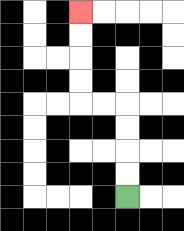{'start': '[5, 8]', 'end': '[3, 0]', 'path_directions': 'U,U,U,U,L,L,U,U,U,U', 'path_coordinates': '[[5, 8], [5, 7], [5, 6], [5, 5], [5, 4], [4, 4], [3, 4], [3, 3], [3, 2], [3, 1], [3, 0]]'}